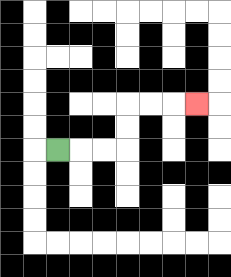{'start': '[2, 6]', 'end': '[8, 4]', 'path_directions': 'R,R,R,U,U,R,R,R', 'path_coordinates': '[[2, 6], [3, 6], [4, 6], [5, 6], [5, 5], [5, 4], [6, 4], [7, 4], [8, 4]]'}